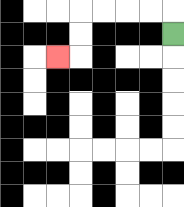{'start': '[7, 1]', 'end': '[2, 2]', 'path_directions': 'U,L,L,L,L,D,D,L', 'path_coordinates': '[[7, 1], [7, 0], [6, 0], [5, 0], [4, 0], [3, 0], [3, 1], [3, 2], [2, 2]]'}